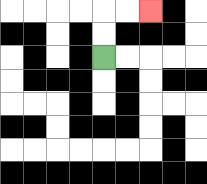{'start': '[4, 2]', 'end': '[6, 0]', 'path_directions': 'U,U,R,R', 'path_coordinates': '[[4, 2], [4, 1], [4, 0], [5, 0], [6, 0]]'}